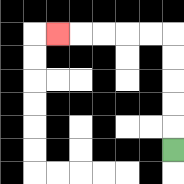{'start': '[7, 6]', 'end': '[2, 1]', 'path_directions': 'U,U,U,U,U,L,L,L,L,L', 'path_coordinates': '[[7, 6], [7, 5], [7, 4], [7, 3], [7, 2], [7, 1], [6, 1], [5, 1], [4, 1], [3, 1], [2, 1]]'}